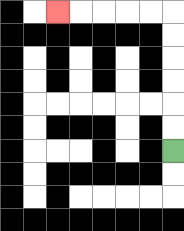{'start': '[7, 6]', 'end': '[2, 0]', 'path_directions': 'U,U,U,U,U,U,L,L,L,L,L', 'path_coordinates': '[[7, 6], [7, 5], [7, 4], [7, 3], [7, 2], [7, 1], [7, 0], [6, 0], [5, 0], [4, 0], [3, 0], [2, 0]]'}